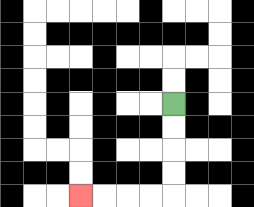{'start': '[7, 4]', 'end': '[3, 8]', 'path_directions': 'D,D,D,D,L,L,L,L', 'path_coordinates': '[[7, 4], [7, 5], [7, 6], [7, 7], [7, 8], [6, 8], [5, 8], [4, 8], [3, 8]]'}